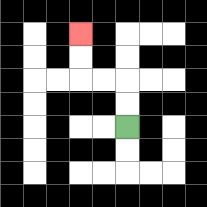{'start': '[5, 5]', 'end': '[3, 1]', 'path_directions': 'U,U,L,L,U,U', 'path_coordinates': '[[5, 5], [5, 4], [5, 3], [4, 3], [3, 3], [3, 2], [3, 1]]'}